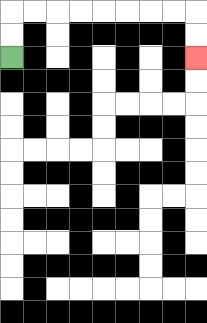{'start': '[0, 2]', 'end': '[8, 2]', 'path_directions': 'U,U,R,R,R,R,R,R,R,R,D,D', 'path_coordinates': '[[0, 2], [0, 1], [0, 0], [1, 0], [2, 0], [3, 0], [4, 0], [5, 0], [6, 0], [7, 0], [8, 0], [8, 1], [8, 2]]'}